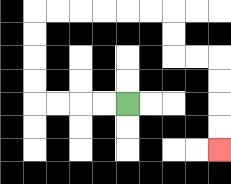{'start': '[5, 4]', 'end': '[9, 6]', 'path_directions': 'L,L,L,L,U,U,U,U,R,R,R,R,R,R,D,D,R,R,D,D,D,D', 'path_coordinates': '[[5, 4], [4, 4], [3, 4], [2, 4], [1, 4], [1, 3], [1, 2], [1, 1], [1, 0], [2, 0], [3, 0], [4, 0], [5, 0], [6, 0], [7, 0], [7, 1], [7, 2], [8, 2], [9, 2], [9, 3], [9, 4], [9, 5], [9, 6]]'}